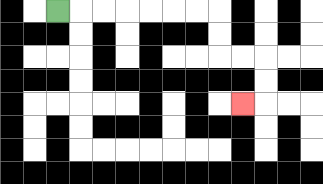{'start': '[2, 0]', 'end': '[10, 4]', 'path_directions': 'R,R,R,R,R,R,R,D,D,R,R,D,D,L', 'path_coordinates': '[[2, 0], [3, 0], [4, 0], [5, 0], [6, 0], [7, 0], [8, 0], [9, 0], [9, 1], [9, 2], [10, 2], [11, 2], [11, 3], [11, 4], [10, 4]]'}